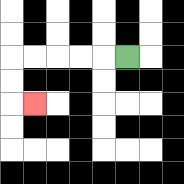{'start': '[5, 2]', 'end': '[1, 4]', 'path_directions': 'L,L,L,L,L,D,D,R', 'path_coordinates': '[[5, 2], [4, 2], [3, 2], [2, 2], [1, 2], [0, 2], [0, 3], [0, 4], [1, 4]]'}